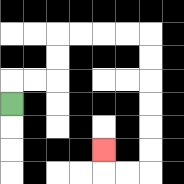{'start': '[0, 4]', 'end': '[4, 6]', 'path_directions': 'U,R,R,U,U,R,R,R,R,D,D,D,D,D,D,L,L,U', 'path_coordinates': '[[0, 4], [0, 3], [1, 3], [2, 3], [2, 2], [2, 1], [3, 1], [4, 1], [5, 1], [6, 1], [6, 2], [6, 3], [6, 4], [6, 5], [6, 6], [6, 7], [5, 7], [4, 7], [4, 6]]'}